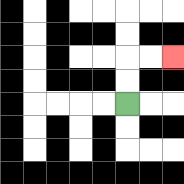{'start': '[5, 4]', 'end': '[7, 2]', 'path_directions': 'U,U,R,R', 'path_coordinates': '[[5, 4], [5, 3], [5, 2], [6, 2], [7, 2]]'}